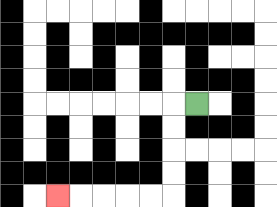{'start': '[8, 4]', 'end': '[2, 8]', 'path_directions': 'L,D,D,D,D,L,L,L,L,L', 'path_coordinates': '[[8, 4], [7, 4], [7, 5], [7, 6], [7, 7], [7, 8], [6, 8], [5, 8], [4, 8], [3, 8], [2, 8]]'}